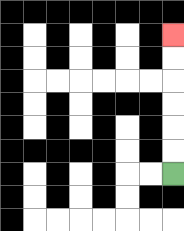{'start': '[7, 7]', 'end': '[7, 1]', 'path_directions': 'U,U,U,U,U,U', 'path_coordinates': '[[7, 7], [7, 6], [7, 5], [7, 4], [7, 3], [7, 2], [7, 1]]'}